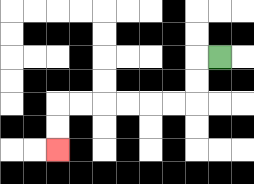{'start': '[9, 2]', 'end': '[2, 6]', 'path_directions': 'L,D,D,L,L,L,L,L,L,D,D', 'path_coordinates': '[[9, 2], [8, 2], [8, 3], [8, 4], [7, 4], [6, 4], [5, 4], [4, 4], [3, 4], [2, 4], [2, 5], [2, 6]]'}